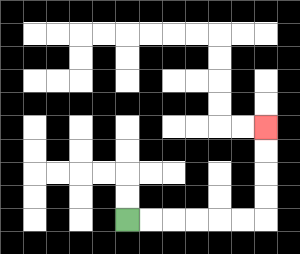{'start': '[5, 9]', 'end': '[11, 5]', 'path_directions': 'R,R,R,R,R,R,U,U,U,U', 'path_coordinates': '[[5, 9], [6, 9], [7, 9], [8, 9], [9, 9], [10, 9], [11, 9], [11, 8], [11, 7], [11, 6], [11, 5]]'}